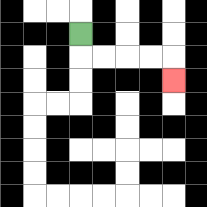{'start': '[3, 1]', 'end': '[7, 3]', 'path_directions': 'D,R,R,R,R,D', 'path_coordinates': '[[3, 1], [3, 2], [4, 2], [5, 2], [6, 2], [7, 2], [7, 3]]'}